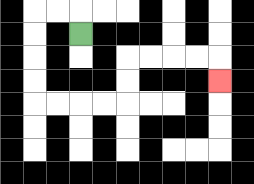{'start': '[3, 1]', 'end': '[9, 3]', 'path_directions': 'U,L,L,D,D,D,D,R,R,R,R,U,U,R,R,R,R,D', 'path_coordinates': '[[3, 1], [3, 0], [2, 0], [1, 0], [1, 1], [1, 2], [1, 3], [1, 4], [2, 4], [3, 4], [4, 4], [5, 4], [5, 3], [5, 2], [6, 2], [7, 2], [8, 2], [9, 2], [9, 3]]'}